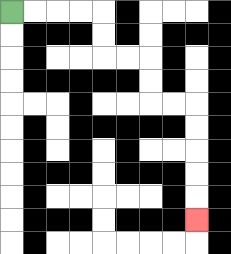{'start': '[0, 0]', 'end': '[8, 9]', 'path_directions': 'R,R,R,R,D,D,R,R,D,D,R,R,D,D,D,D,D', 'path_coordinates': '[[0, 0], [1, 0], [2, 0], [3, 0], [4, 0], [4, 1], [4, 2], [5, 2], [6, 2], [6, 3], [6, 4], [7, 4], [8, 4], [8, 5], [8, 6], [8, 7], [8, 8], [8, 9]]'}